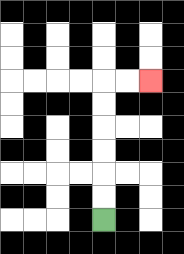{'start': '[4, 9]', 'end': '[6, 3]', 'path_directions': 'U,U,U,U,U,U,R,R', 'path_coordinates': '[[4, 9], [4, 8], [4, 7], [4, 6], [4, 5], [4, 4], [4, 3], [5, 3], [6, 3]]'}